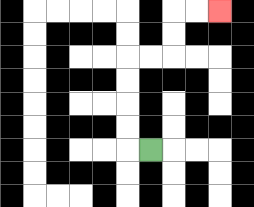{'start': '[6, 6]', 'end': '[9, 0]', 'path_directions': 'L,U,U,U,U,R,R,U,U,R,R', 'path_coordinates': '[[6, 6], [5, 6], [5, 5], [5, 4], [5, 3], [5, 2], [6, 2], [7, 2], [7, 1], [7, 0], [8, 0], [9, 0]]'}